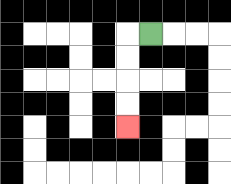{'start': '[6, 1]', 'end': '[5, 5]', 'path_directions': 'L,D,D,D,D', 'path_coordinates': '[[6, 1], [5, 1], [5, 2], [5, 3], [5, 4], [5, 5]]'}